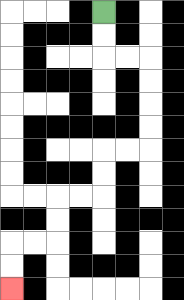{'start': '[4, 0]', 'end': '[0, 12]', 'path_directions': 'D,D,R,R,D,D,D,D,L,L,D,D,L,L,D,D,L,L,D,D', 'path_coordinates': '[[4, 0], [4, 1], [4, 2], [5, 2], [6, 2], [6, 3], [6, 4], [6, 5], [6, 6], [5, 6], [4, 6], [4, 7], [4, 8], [3, 8], [2, 8], [2, 9], [2, 10], [1, 10], [0, 10], [0, 11], [0, 12]]'}